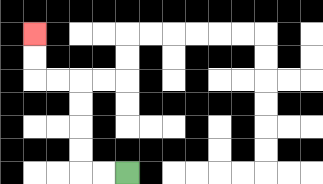{'start': '[5, 7]', 'end': '[1, 1]', 'path_directions': 'L,L,U,U,U,U,L,L,U,U', 'path_coordinates': '[[5, 7], [4, 7], [3, 7], [3, 6], [3, 5], [3, 4], [3, 3], [2, 3], [1, 3], [1, 2], [1, 1]]'}